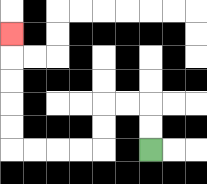{'start': '[6, 6]', 'end': '[0, 1]', 'path_directions': 'U,U,L,L,D,D,L,L,L,L,U,U,U,U,U', 'path_coordinates': '[[6, 6], [6, 5], [6, 4], [5, 4], [4, 4], [4, 5], [4, 6], [3, 6], [2, 6], [1, 6], [0, 6], [0, 5], [0, 4], [0, 3], [0, 2], [0, 1]]'}